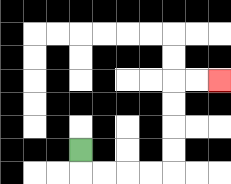{'start': '[3, 6]', 'end': '[9, 3]', 'path_directions': 'D,R,R,R,R,U,U,U,U,R,R', 'path_coordinates': '[[3, 6], [3, 7], [4, 7], [5, 7], [6, 7], [7, 7], [7, 6], [7, 5], [7, 4], [7, 3], [8, 3], [9, 3]]'}